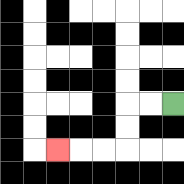{'start': '[7, 4]', 'end': '[2, 6]', 'path_directions': 'L,L,D,D,L,L,L', 'path_coordinates': '[[7, 4], [6, 4], [5, 4], [5, 5], [5, 6], [4, 6], [3, 6], [2, 6]]'}